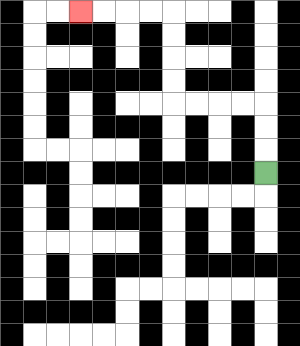{'start': '[11, 7]', 'end': '[3, 0]', 'path_directions': 'U,U,U,L,L,L,L,U,U,U,U,L,L,L,L', 'path_coordinates': '[[11, 7], [11, 6], [11, 5], [11, 4], [10, 4], [9, 4], [8, 4], [7, 4], [7, 3], [7, 2], [7, 1], [7, 0], [6, 0], [5, 0], [4, 0], [3, 0]]'}